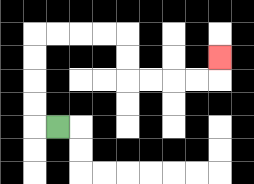{'start': '[2, 5]', 'end': '[9, 2]', 'path_directions': 'L,U,U,U,U,R,R,R,R,D,D,R,R,R,R,U', 'path_coordinates': '[[2, 5], [1, 5], [1, 4], [1, 3], [1, 2], [1, 1], [2, 1], [3, 1], [4, 1], [5, 1], [5, 2], [5, 3], [6, 3], [7, 3], [8, 3], [9, 3], [9, 2]]'}